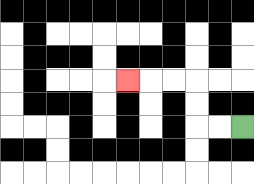{'start': '[10, 5]', 'end': '[5, 3]', 'path_directions': 'L,L,U,U,L,L,L', 'path_coordinates': '[[10, 5], [9, 5], [8, 5], [8, 4], [8, 3], [7, 3], [6, 3], [5, 3]]'}